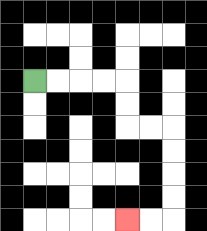{'start': '[1, 3]', 'end': '[5, 9]', 'path_directions': 'R,R,R,R,D,D,R,R,D,D,D,D,L,L', 'path_coordinates': '[[1, 3], [2, 3], [3, 3], [4, 3], [5, 3], [5, 4], [5, 5], [6, 5], [7, 5], [7, 6], [7, 7], [7, 8], [7, 9], [6, 9], [5, 9]]'}